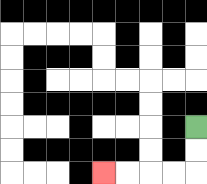{'start': '[8, 5]', 'end': '[4, 7]', 'path_directions': 'D,D,L,L,L,L', 'path_coordinates': '[[8, 5], [8, 6], [8, 7], [7, 7], [6, 7], [5, 7], [4, 7]]'}